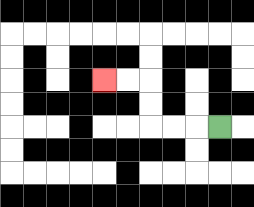{'start': '[9, 5]', 'end': '[4, 3]', 'path_directions': 'L,L,L,U,U,L,L', 'path_coordinates': '[[9, 5], [8, 5], [7, 5], [6, 5], [6, 4], [6, 3], [5, 3], [4, 3]]'}